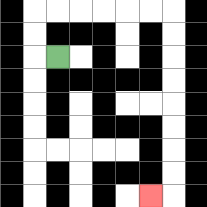{'start': '[2, 2]', 'end': '[6, 8]', 'path_directions': 'L,U,U,R,R,R,R,R,R,D,D,D,D,D,D,D,D,L', 'path_coordinates': '[[2, 2], [1, 2], [1, 1], [1, 0], [2, 0], [3, 0], [4, 0], [5, 0], [6, 0], [7, 0], [7, 1], [7, 2], [7, 3], [7, 4], [7, 5], [7, 6], [7, 7], [7, 8], [6, 8]]'}